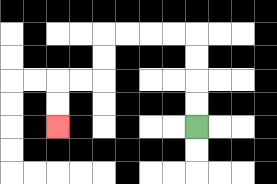{'start': '[8, 5]', 'end': '[2, 5]', 'path_directions': 'U,U,U,U,L,L,L,L,D,D,L,L,D,D', 'path_coordinates': '[[8, 5], [8, 4], [8, 3], [8, 2], [8, 1], [7, 1], [6, 1], [5, 1], [4, 1], [4, 2], [4, 3], [3, 3], [2, 3], [2, 4], [2, 5]]'}